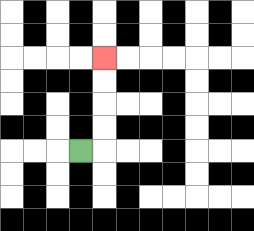{'start': '[3, 6]', 'end': '[4, 2]', 'path_directions': 'R,U,U,U,U', 'path_coordinates': '[[3, 6], [4, 6], [4, 5], [4, 4], [4, 3], [4, 2]]'}